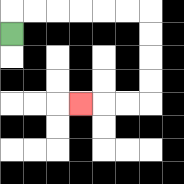{'start': '[0, 1]', 'end': '[3, 4]', 'path_directions': 'U,R,R,R,R,R,R,D,D,D,D,L,L,L', 'path_coordinates': '[[0, 1], [0, 0], [1, 0], [2, 0], [3, 0], [4, 0], [5, 0], [6, 0], [6, 1], [6, 2], [6, 3], [6, 4], [5, 4], [4, 4], [3, 4]]'}